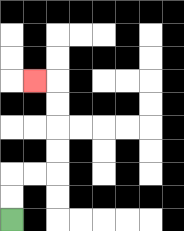{'start': '[0, 9]', 'end': '[1, 3]', 'path_directions': 'U,U,R,R,U,U,U,U,L', 'path_coordinates': '[[0, 9], [0, 8], [0, 7], [1, 7], [2, 7], [2, 6], [2, 5], [2, 4], [2, 3], [1, 3]]'}